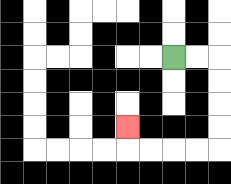{'start': '[7, 2]', 'end': '[5, 5]', 'path_directions': 'R,R,D,D,D,D,L,L,L,L,U', 'path_coordinates': '[[7, 2], [8, 2], [9, 2], [9, 3], [9, 4], [9, 5], [9, 6], [8, 6], [7, 6], [6, 6], [5, 6], [5, 5]]'}